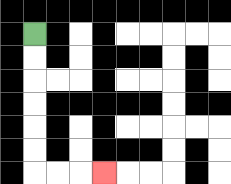{'start': '[1, 1]', 'end': '[4, 7]', 'path_directions': 'D,D,D,D,D,D,R,R,R', 'path_coordinates': '[[1, 1], [1, 2], [1, 3], [1, 4], [1, 5], [1, 6], [1, 7], [2, 7], [3, 7], [4, 7]]'}